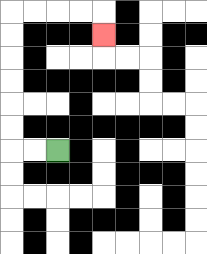{'start': '[2, 6]', 'end': '[4, 1]', 'path_directions': 'L,L,U,U,U,U,U,U,R,R,R,R,D', 'path_coordinates': '[[2, 6], [1, 6], [0, 6], [0, 5], [0, 4], [0, 3], [0, 2], [0, 1], [0, 0], [1, 0], [2, 0], [3, 0], [4, 0], [4, 1]]'}